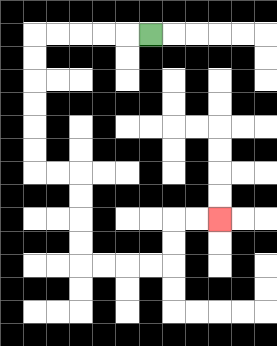{'start': '[6, 1]', 'end': '[9, 9]', 'path_directions': 'L,L,L,L,L,D,D,D,D,D,D,R,R,D,D,D,D,R,R,R,R,U,U,R,R', 'path_coordinates': '[[6, 1], [5, 1], [4, 1], [3, 1], [2, 1], [1, 1], [1, 2], [1, 3], [1, 4], [1, 5], [1, 6], [1, 7], [2, 7], [3, 7], [3, 8], [3, 9], [3, 10], [3, 11], [4, 11], [5, 11], [6, 11], [7, 11], [7, 10], [7, 9], [8, 9], [9, 9]]'}